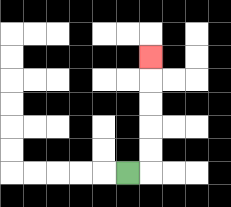{'start': '[5, 7]', 'end': '[6, 2]', 'path_directions': 'R,U,U,U,U,U', 'path_coordinates': '[[5, 7], [6, 7], [6, 6], [6, 5], [6, 4], [6, 3], [6, 2]]'}